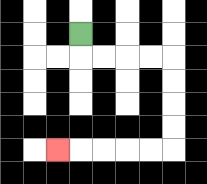{'start': '[3, 1]', 'end': '[2, 6]', 'path_directions': 'D,R,R,R,R,D,D,D,D,L,L,L,L,L', 'path_coordinates': '[[3, 1], [3, 2], [4, 2], [5, 2], [6, 2], [7, 2], [7, 3], [7, 4], [7, 5], [7, 6], [6, 6], [5, 6], [4, 6], [3, 6], [2, 6]]'}